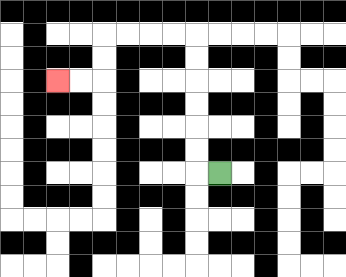{'start': '[9, 7]', 'end': '[2, 3]', 'path_directions': 'L,U,U,U,U,U,U,L,L,L,L,D,D,L,L', 'path_coordinates': '[[9, 7], [8, 7], [8, 6], [8, 5], [8, 4], [8, 3], [8, 2], [8, 1], [7, 1], [6, 1], [5, 1], [4, 1], [4, 2], [4, 3], [3, 3], [2, 3]]'}